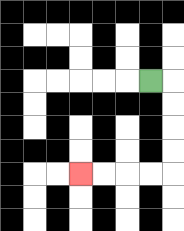{'start': '[6, 3]', 'end': '[3, 7]', 'path_directions': 'R,D,D,D,D,L,L,L,L', 'path_coordinates': '[[6, 3], [7, 3], [7, 4], [7, 5], [7, 6], [7, 7], [6, 7], [5, 7], [4, 7], [3, 7]]'}